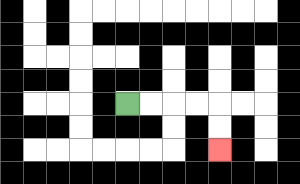{'start': '[5, 4]', 'end': '[9, 6]', 'path_directions': 'R,R,R,R,D,D', 'path_coordinates': '[[5, 4], [6, 4], [7, 4], [8, 4], [9, 4], [9, 5], [9, 6]]'}